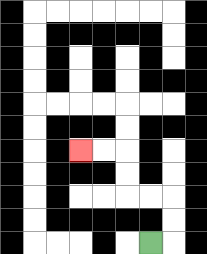{'start': '[6, 10]', 'end': '[3, 6]', 'path_directions': 'R,U,U,L,L,U,U,L,L', 'path_coordinates': '[[6, 10], [7, 10], [7, 9], [7, 8], [6, 8], [5, 8], [5, 7], [5, 6], [4, 6], [3, 6]]'}